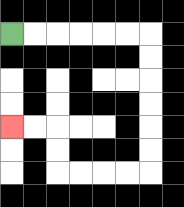{'start': '[0, 1]', 'end': '[0, 5]', 'path_directions': 'R,R,R,R,R,R,D,D,D,D,D,D,L,L,L,L,U,U,L,L', 'path_coordinates': '[[0, 1], [1, 1], [2, 1], [3, 1], [4, 1], [5, 1], [6, 1], [6, 2], [6, 3], [6, 4], [6, 5], [6, 6], [6, 7], [5, 7], [4, 7], [3, 7], [2, 7], [2, 6], [2, 5], [1, 5], [0, 5]]'}